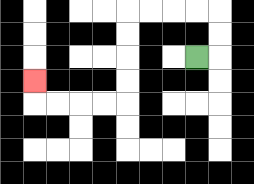{'start': '[8, 2]', 'end': '[1, 3]', 'path_directions': 'R,U,U,L,L,L,L,D,D,D,D,L,L,L,L,U', 'path_coordinates': '[[8, 2], [9, 2], [9, 1], [9, 0], [8, 0], [7, 0], [6, 0], [5, 0], [5, 1], [5, 2], [5, 3], [5, 4], [4, 4], [3, 4], [2, 4], [1, 4], [1, 3]]'}